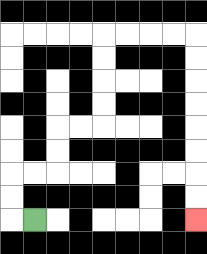{'start': '[1, 9]', 'end': '[8, 9]', 'path_directions': 'L,U,U,R,R,U,U,R,R,U,U,U,U,R,R,R,R,D,D,D,D,D,D,D,D', 'path_coordinates': '[[1, 9], [0, 9], [0, 8], [0, 7], [1, 7], [2, 7], [2, 6], [2, 5], [3, 5], [4, 5], [4, 4], [4, 3], [4, 2], [4, 1], [5, 1], [6, 1], [7, 1], [8, 1], [8, 2], [8, 3], [8, 4], [8, 5], [8, 6], [8, 7], [8, 8], [8, 9]]'}